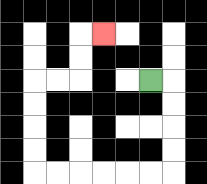{'start': '[6, 3]', 'end': '[4, 1]', 'path_directions': 'R,D,D,D,D,L,L,L,L,L,L,U,U,U,U,R,R,U,U,R', 'path_coordinates': '[[6, 3], [7, 3], [7, 4], [7, 5], [7, 6], [7, 7], [6, 7], [5, 7], [4, 7], [3, 7], [2, 7], [1, 7], [1, 6], [1, 5], [1, 4], [1, 3], [2, 3], [3, 3], [3, 2], [3, 1], [4, 1]]'}